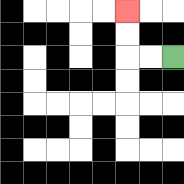{'start': '[7, 2]', 'end': '[5, 0]', 'path_directions': 'L,L,U,U', 'path_coordinates': '[[7, 2], [6, 2], [5, 2], [5, 1], [5, 0]]'}